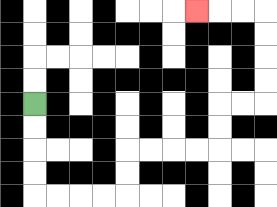{'start': '[1, 4]', 'end': '[8, 0]', 'path_directions': 'D,D,D,D,R,R,R,R,U,U,R,R,R,R,U,U,R,R,U,U,U,U,L,L,L', 'path_coordinates': '[[1, 4], [1, 5], [1, 6], [1, 7], [1, 8], [2, 8], [3, 8], [4, 8], [5, 8], [5, 7], [5, 6], [6, 6], [7, 6], [8, 6], [9, 6], [9, 5], [9, 4], [10, 4], [11, 4], [11, 3], [11, 2], [11, 1], [11, 0], [10, 0], [9, 0], [8, 0]]'}